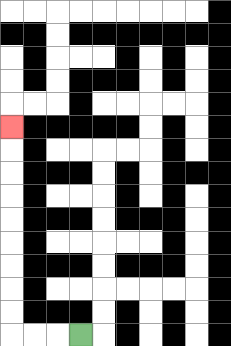{'start': '[3, 14]', 'end': '[0, 5]', 'path_directions': 'L,L,L,U,U,U,U,U,U,U,U,U', 'path_coordinates': '[[3, 14], [2, 14], [1, 14], [0, 14], [0, 13], [0, 12], [0, 11], [0, 10], [0, 9], [0, 8], [0, 7], [0, 6], [0, 5]]'}